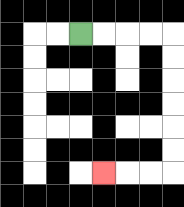{'start': '[3, 1]', 'end': '[4, 7]', 'path_directions': 'R,R,R,R,D,D,D,D,D,D,L,L,L', 'path_coordinates': '[[3, 1], [4, 1], [5, 1], [6, 1], [7, 1], [7, 2], [7, 3], [7, 4], [7, 5], [7, 6], [7, 7], [6, 7], [5, 7], [4, 7]]'}